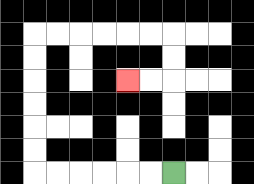{'start': '[7, 7]', 'end': '[5, 3]', 'path_directions': 'L,L,L,L,L,L,U,U,U,U,U,U,R,R,R,R,R,R,D,D,L,L', 'path_coordinates': '[[7, 7], [6, 7], [5, 7], [4, 7], [3, 7], [2, 7], [1, 7], [1, 6], [1, 5], [1, 4], [1, 3], [1, 2], [1, 1], [2, 1], [3, 1], [4, 1], [5, 1], [6, 1], [7, 1], [7, 2], [7, 3], [6, 3], [5, 3]]'}